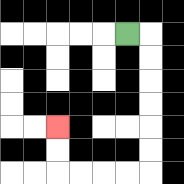{'start': '[5, 1]', 'end': '[2, 5]', 'path_directions': 'R,D,D,D,D,D,D,L,L,L,L,U,U', 'path_coordinates': '[[5, 1], [6, 1], [6, 2], [6, 3], [6, 4], [6, 5], [6, 6], [6, 7], [5, 7], [4, 7], [3, 7], [2, 7], [2, 6], [2, 5]]'}